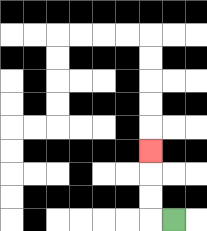{'start': '[7, 9]', 'end': '[6, 6]', 'path_directions': 'L,U,U,U', 'path_coordinates': '[[7, 9], [6, 9], [6, 8], [6, 7], [6, 6]]'}